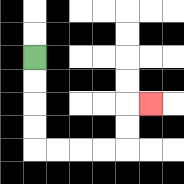{'start': '[1, 2]', 'end': '[6, 4]', 'path_directions': 'D,D,D,D,R,R,R,R,U,U,R', 'path_coordinates': '[[1, 2], [1, 3], [1, 4], [1, 5], [1, 6], [2, 6], [3, 6], [4, 6], [5, 6], [5, 5], [5, 4], [6, 4]]'}